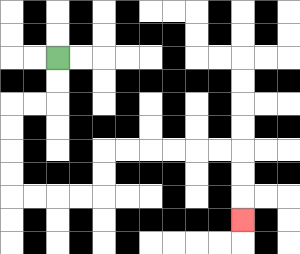{'start': '[2, 2]', 'end': '[10, 9]', 'path_directions': 'D,D,L,L,D,D,D,D,R,R,R,R,U,U,R,R,R,R,R,R,D,D,D', 'path_coordinates': '[[2, 2], [2, 3], [2, 4], [1, 4], [0, 4], [0, 5], [0, 6], [0, 7], [0, 8], [1, 8], [2, 8], [3, 8], [4, 8], [4, 7], [4, 6], [5, 6], [6, 6], [7, 6], [8, 6], [9, 6], [10, 6], [10, 7], [10, 8], [10, 9]]'}